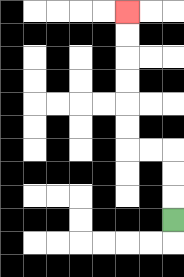{'start': '[7, 9]', 'end': '[5, 0]', 'path_directions': 'U,U,U,L,L,U,U,U,U,U,U', 'path_coordinates': '[[7, 9], [7, 8], [7, 7], [7, 6], [6, 6], [5, 6], [5, 5], [5, 4], [5, 3], [5, 2], [5, 1], [5, 0]]'}